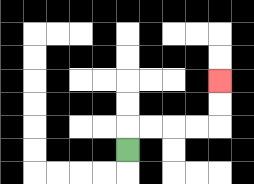{'start': '[5, 6]', 'end': '[9, 3]', 'path_directions': 'U,R,R,R,R,U,U', 'path_coordinates': '[[5, 6], [5, 5], [6, 5], [7, 5], [8, 5], [9, 5], [9, 4], [9, 3]]'}